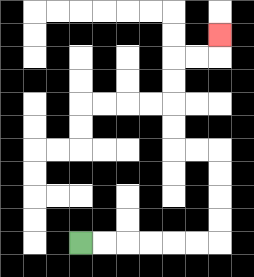{'start': '[3, 10]', 'end': '[9, 1]', 'path_directions': 'R,R,R,R,R,R,U,U,U,U,L,L,U,U,U,U,R,R,U', 'path_coordinates': '[[3, 10], [4, 10], [5, 10], [6, 10], [7, 10], [8, 10], [9, 10], [9, 9], [9, 8], [9, 7], [9, 6], [8, 6], [7, 6], [7, 5], [7, 4], [7, 3], [7, 2], [8, 2], [9, 2], [9, 1]]'}